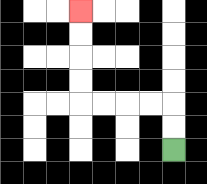{'start': '[7, 6]', 'end': '[3, 0]', 'path_directions': 'U,U,L,L,L,L,U,U,U,U', 'path_coordinates': '[[7, 6], [7, 5], [7, 4], [6, 4], [5, 4], [4, 4], [3, 4], [3, 3], [3, 2], [3, 1], [3, 0]]'}